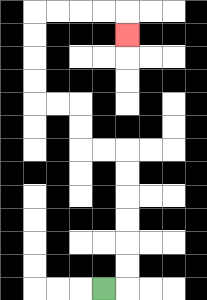{'start': '[4, 12]', 'end': '[5, 1]', 'path_directions': 'R,U,U,U,U,U,U,L,L,U,U,L,L,U,U,U,U,R,R,R,R,D', 'path_coordinates': '[[4, 12], [5, 12], [5, 11], [5, 10], [5, 9], [5, 8], [5, 7], [5, 6], [4, 6], [3, 6], [3, 5], [3, 4], [2, 4], [1, 4], [1, 3], [1, 2], [1, 1], [1, 0], [2, 0], [3, 0], [4, 0], [5, 0], [5, 1]]'}